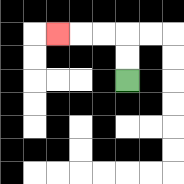{'start': '[5, 3]', 'end': '[2, 1]', 'path_directions': 'U,U,L,L,L', 'path_coordinates': '[[5, 3], [5, 2], [5, 1], [4, 1], [3, 1], [2, 1]]'}